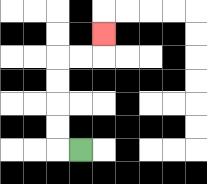{'start': '[3, 6]', 'end': '[4, 1]', 'path_directions': 'L,U,U,U,U,R,R,U', 'path_coordinates': '[[3, 6], [2, 6], [2, 5], [2, 4], [2, 3], [2, 2], [3, 2], [4, 2], [4, 1]]'}